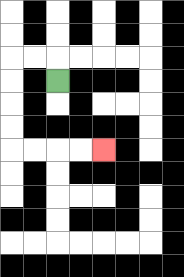{'start': '[2, 3]', 'end': '[4, 6]', 'path_directions': 'U,L,L,D,D,D,D,R,R,R,R', 'path_coordinates': '[[2, 3], [2, 2], [1, 2], [0, 2], [0, 3], [0, 4], [0, 5], [0, 6], [1, 6], [2, 6], [3, 6], [4, 6]]'}